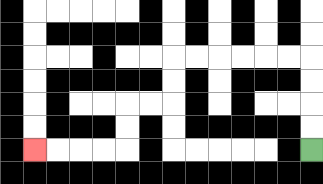{'start': '[13, 6]', 'end': '[1, 6]', 'path_directions': 'U,U,U,U,L,L,L,L,L,L,D,D,L,L,D,D,L,L,L,L', 'path_coordinates': '[[13, 6], [13, 5], [13, 4], [13, 3], [13, 2], [12, 2], [11, 2], [10, 2], [9, 2], [8, 2], [7, 2], [7, 3], [7, 4], [6, 4], [5, 4], [5, 5], [5, 6], [4, 6], [3, 6], [2, 6], [1, 6]]'}